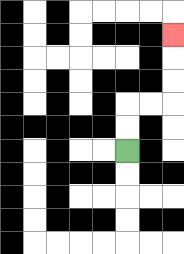{'start': '[5, 6]', 'end': '[7, 1]', 'path_directions': 'U,U,R,R,U,U,U', 'path_coordinates': '[[5, 6], [5, 5], [5, 4], [6, 4], [7, 4], [7, 3], [7, 2], [7, 1]]'}